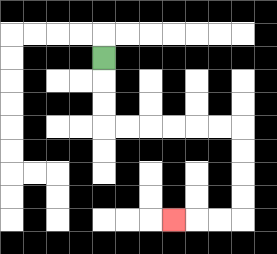{'start': '[4, 2]', 'end': '[7, 9]', 'path_directions': 'D,D,D,R,R,R,R,R,R,D,D,D,D,L,L,L', 'path_coordinates': '[[4, 2], [4, 3], [4, 4], [4, 5], [5, 5], [6, 5], [7, 5], [8, 5], [9, 5], [10, 5], [10, 6], [10, 7], [10, 8], [10, 9], [9, 9], [8, 9], [7, 9]]'}